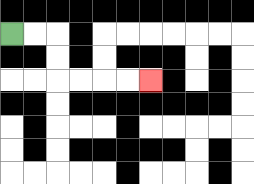{'start': '[0, 1]', 'end': '[6, 3]', 'path_directions': 'R,R,D,D,R,R,R,R', 'path_coordinates': '[[0, 1], [1, 1], [2, 1], [2, 2], [2, 3], [3, 3], [4, 3], [5, 3], [6, 3]]'}